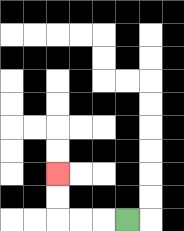{'start': '[5, 9]', 'end': '[2, 7]', 'path_directions': 'L,L,L,U,U', 'path_coordinates': '[[5, 9], [4, 9], [3, 9], [2, 9], [2, 8], [2, 7]]'}